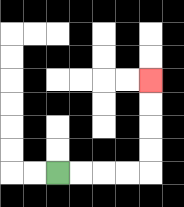{'start': '[2, 7]', 'end': '[6, 3]', 'path_directions': 'R,R,R,R,U,U,U,U', 'path_coordinates': '[[2, 7], [3, 7], [4, 7], [5, 7], [6, 7], [6, 6], [6, 5], [6, 4], [6, 3]]'}